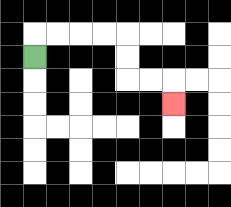{'start': '[1, 2]', 'end': '[7, 4]', 'path_directions': 'U,R,R,R,R,D,D,R,R,D', 'path_coordinates': '[[1, 2], [1, 1], [2, 1], [3, 1], [4, 1], [5, 1], [5, 2], [5, 3], [6, 3], [7, 3], [7, 4]]'}